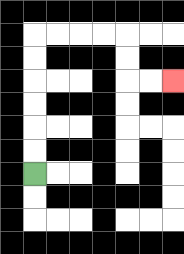{'start': '[1, 7]', 'end': '[7, 3]', 'path_directions': 'U,U,U,U,U,U,R,R,R,R,D,D,R,R', 'path_coordinates': '[[1, 7], [1, 6], [1, 5], [1, 4], [1, 3], [1, 2], [1, 1], [2, 1], [3, 1], [4, 1], [5, 1], [5, 2], [5, 3], [6, 3], [7, 3]]'}